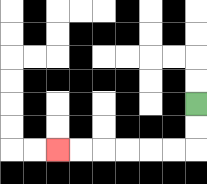{'start': '[8, 4]', 'end': '[2, 6]', 'path_directions': 'D,D,L,L,L,L,L,L', 'path_coordinates': '[[8, 4], [8, 5], [8, 6], [7, 6], [6, 6], [5, 6], [4, 6], [3, 6], [2, 6]]'}